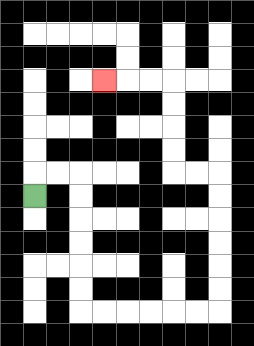{'start': '[1, 8]', 'end': '[4, 3]', 'path_directions': 'U,R,R,D,D,D,D,D,D,R,R,R,R,R,R,U,U,U,U,U,U,L,L,U,U,U,U,L,L,L', 'path_coordinates': '[[1, 8], [1, 7], [2, 7], [3, 7], [3, 8], [3, 9], [3, 10], [3, 11], [3, 12], [3, 13], [4, 13], [5, 13], [6, 13], [7, 13], [8, 13], [9, 13], [9, 12], [9, 11], [9, 10], [9, 9], [9, 8], [9, 7], [8, 7], [7, 7], [7, 6], [7, 5], [7, 4], [7, 3], [6, 3], [5, 3], [4, 3]]'}